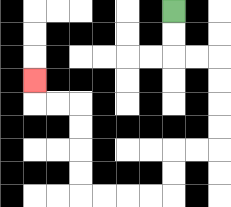{'start': '[7, 0]', 'end': '[1, 3]', 'path_directions': 'D,D,R,R,D,D,D,D,L,L,D,D,L,L,L,L,U,U,U,U,L,L,U', 'path_coordinates': '[[7, 0], [7, 1], [7, 2], [8, 2], [9, 2], [9, 3], [9, 4], [9, 5], [9, 6], [8, 6], [7, 6], [7, 7], [7, 8], [6, 8], [5, 8], [4, 8], [3, 8], [3, 7], [3, 6], [3, 5], [3, 4], [2, 4], [1, 4], [1, 3]]'}